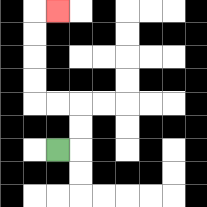{'start': '[2, 6]', 'end': '[2, 0]', 'path_directions': 'R,U,U,L,L,U,U,U,U,R', 'path_coordinates': '[[2, 6], [3, 6], [3, 5], [3, 4], [2, 4], [1, 4], [1, 3], [1, 2], [1, 1], [1, 0], [2, 0]]'}